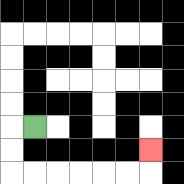{'start': '[1, 5]', 'end': '[6, 6]', 'path_directions': 'L,D,D,R,R,R,R,R,R,U', 'path_coordinates': '[[1, 5], [0, 5], [0, 6], [0, 7], [1, 7], [2, 7], [3, 7], [4, 7], [5, 7], [6, 7], [6, 6]]'}